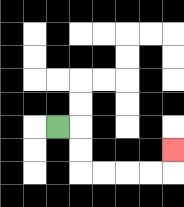{'start': '[2, 5]', 'end': '[7, 6]', 'path_directions': 'R,D,D,R,R,R,R,U', 'path_coordinates': '[[2, 5], [3, 5], [3, 6], [3, 7], [4, 7], [5, 7], [6, 7], [7, 7], [7, 6]]'}